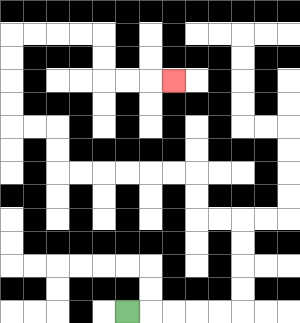{'start': '[5, 13]', 'end': '[7, 3]', 'path_directions': 'R,R,R,R,R,U,U,U,U,L,L,U,U,L,L,L,L,L,L,U,U,L,L,U,U,U,U,R,R,R,R,D,D,R,R,R', 'path_coordinates': '[[5, 13], [6, 13], [7, 13], [8, 13], [9, 13], [10, 13], [10, 12], [10, 11], [10, 10], [10, 9], [9, 9], [8, 9], [8, 8], [8, 7], [7, 7], [6, 7], [5, 7], [4, 7], [3, 7], [2, 7], [2, 6], [2, 5], [1, 5], [0, 5], [0, 4], [0, 3], [0, 2], [0, 1], [1, 1], [2, 1], [3, 1], [4, 1], [4, 2], [4, 3], [5, 3], [6, 3], [7, 3]]'}